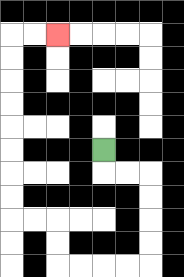{'start': '[4, 6]', 'end': '[2, 1]', 'path_directions': 'D,R,R,D,D,D,D,L,L,L,L,U,U,L,L,U,U,U,U,U,U,U,U,R,R', 'path_coordinates': '[[4, 6], [4, 7], [5, 7], [6, 7], [6, 8], [6, 9], [6, 10], [6, 11], [5, 11], [4, 11], [3, 11], [2, 11], [2, 10], [2, 9], [1, 9], [0, 9], [0, 8], [0, 7], [0, 6], [0, 5], [0, 4], [0, 3], [0, 2], [0, 1], [1, 1], [2, 1]]'}